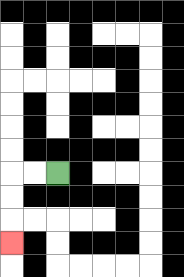{'start': '[2, 7]', 'end': '[0, 10]', 'path_directions': 'L,L,D,D,D', 'path_coordinates': '[[2, 7], [1, 7], [0, 7], [0, 8], [0, 9], [0, 10]]'}